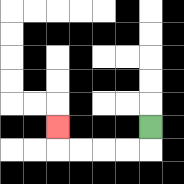{'start': '[6, 5]', 'end': '[2, 5]', 'path_directions': 'D,L,L,L,L,U', 'path_coordinates': '[[6, 5], [6, 6], [5, 6], [4, 6], [3, 6], [2, 6], [2, 5]]'}